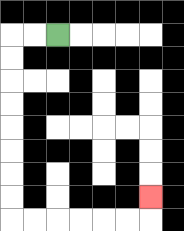{'start': '[2, 1]', 'end': '[6, 8]', 'path_directions': 'L,L,D,D,D,D,D,D,D,D,R,R,R,R,R,R,U', 'path_coordinates': '[[2, 1], [1, 1], [0, 1], [0, 2], [0, 3], [0, 4], [0, 5], [0, 6], [0, 7], [0, 8], [0, 9], [1, 9], [2, 9], [3, 9], [4, 9], [5, 9], [6, 9], [6, 8]]'}